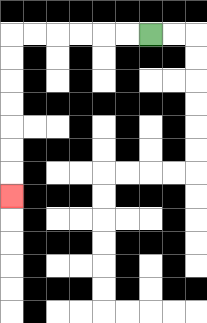{'start': '[6, 1]', 'end': '[0, 8]', 'path_directions': 'L,L,L,L,L,L,D,D,D,D,D,D,D', 'path_coordinates': '[[6, 1], [5, 1], [4, 1], [3, 1], [2, 1], [1, 1], [0, 1], [0, 2], [0, 3], [0, 4], [0, 5], [0, 6], [0, 7], [0, 8]]'}